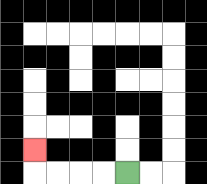{'start': '[5, 7]', 'end': '[1, 6]', 'path_directions': 'L,L,L,L,U', 'path_coordinates': '[[5, 7], [4, 7], [3, 7], [2, 7], [1, 7], [1, 6]]'}